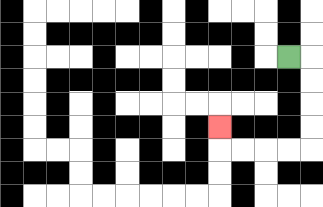{'start': '[12, 2]', 'end': '[9, 5]', 'path_directions': 'R,D,D,D,D,L,L,L,L,U', 'path_coordinates': '[[12, 2], [13, 2], [13, 3], [13, 4], [13, 5], [13, 6], [12, 6], [11, 6], [10, 6], [9, 6], [9, 5]]'}